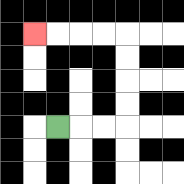{'start': '[2, 5]', 'end': '[1, 1]', 'path_directions': 'R,R,R,U,U,U,U,L,L,L,L', 'path_coordinates': '[[2, 5], [3, 5], [4, 5], [5, 5], [5, 4], [5, 3], [5, 2], [5, 1], [4, 1], [3, 1], [2, 1], [1, 1]]'}